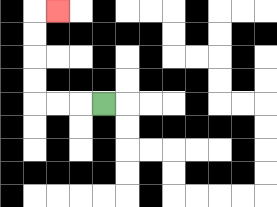{'start': '[4, 4]', 'end': '[2, 0]', 'path_directions': 'L,L,L,U,U,U,U,R', 'path_coordinates': '[[4, 4], [3, 4], [2, 4], [1, 4], [1, 3], [1, 2], [1, 1], [1, 0], [2, 0]]'}